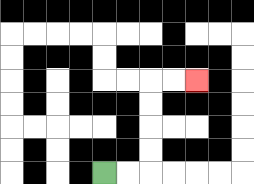{'start': '[4, 7]', 'end': '[8, 3]', 'path_directions': 'R,R,U,U,U,U,R,R', 'path_coordinates': '[[4, 7], [5, 7], [6, 7], [6, 6], [6, 5], [6, 4], [6, 3], [7, 3], [8, 3]]'}